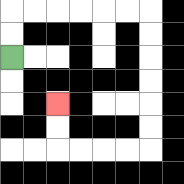{'start': '[0, 2]', 'end': '[2, 4]', 'path_directions': 'U,U,R,R,R,R,R,R,D,D,D,D,D,D,L,L,L,L,U,U', 'path_coordinates': '[[0, 2], [0, 1], [0, 0], [1, 0], [2, 0], [3, 0], [4, 0], [5, 0], [6, 0], [6, 1], [6, 2], [6, 3], [6, 4], [6, 5], [6, 6], [5, 6], [4, 6], [3, 6], [2, 6], [2, 5], [2, 4]]'}